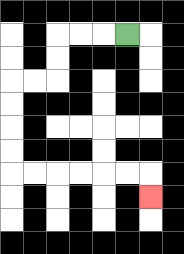{'start': '[5, 1]', 'end': '[6, 8]', 'path_directions': 'L,L,L,D,D,L,L,D,D,D,D,R,R,R,R,R,R,D', 'path_coordinates': '[[5, 1], [4, 1], [3, 1], [2, 1], [2, 2], [2, 3], [1, 3], [0, 3], [0, 4], [0, 5], [0, 6], [0, 7], [1, 7], [2, 7], [3, 7], [4, 7], [5, 7], [6, 7], [6, 8]]'}